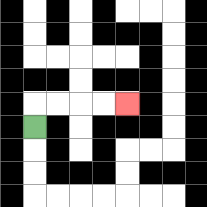{'start': '[1, 5]', 'end': '[5, 4]', 'path_directions': 'U,R,R,R,R', 'path_coordinates': '[[1, 5], [1, 4], [2, 4], [3, 4], [4, 4], [5, 4]]'}